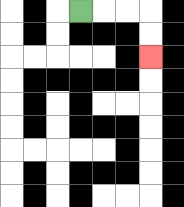{'start': '[3, 0]', 'end': '[6, 2]', 'path_directions': 'R,R,R,D,D', 'path_coordinates': '[[3, 0], [4, 0], [5, 0], [6, 0], [6, 1], [6, 2]]'}